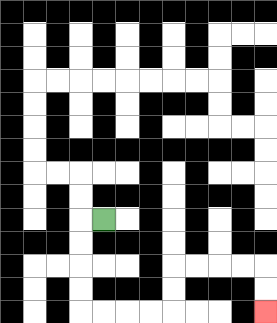{'start': '[4, 9]', 'end': '[11, 13]', 'path_directions': 'L,D,D,D,D,R,R,R,R,U,U,R,R,R,R,D,D', 'path_coordinates': '[[4, 9], [3, 9], [3, 10], [3, 11], [3, 12], [3, 13], [4, 13], [5, 13], [6, 13], [7, 13], [7, 12], [7, 11], [8, 11], [9, 11], [10, 11], [11, 11], [11, 12], [11, 13]]'}